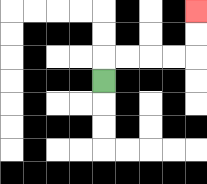{'start': '[4, 3]', 'end': '[8, 0]', 'path_directions': 'U,R,R,R,R,U,U', 'path_coordinates': '[[4, 3], [4, 2], [5, 2], [6, 2], [7, 2], [8, 2], [8, 1], [8, 0]]'}